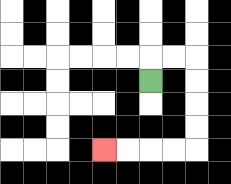{'start': '[6, 3]', 'end': '[4, 6]', 'path_directions': 'U,R,R,D,D,D,D,L,L,L,L', 'path_coordinates': '[[6, 3], [6, 2], [7, 2], [8, 2], [8, 3], [8, 4], [8, 5], [8, 6], [7, 6], [6, 6], [5, 6], [4, 6]]'}